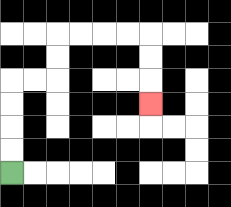{'start': '[0, 7]', 'end': '[6, 4]', 'path_directions': 'U,U,U,U,R,R,U,U,R,R,R,R,D,D,D', 'path_coordinates': '[[0, 7], [0, 6], [0, 5], [0, 4], [0, 3], [1, 3], [2, 3], [2, 2], [2, 1], [3, 1], [4, 1], [5, 1], [6, 1], [6, 2], [6, 3], [6, 4]]'}